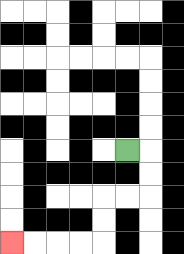{'start': '[5, 6]', 'end': '[0, 10]', 'path_directions': 'R,D,D,L,L,D,D,L,L,L,L', 'path_coordinates': '[[5, 6], [6, 6], [6, 7], [6, 8], [5, 8], [4, 8], [4, 9], [4, 10], [3, 10], [2, 10], [1, 10], [0, 10]]'}